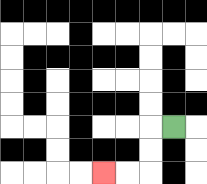{'start': '[7, 5]', 'end': '[4, 7]', 'path_directions': 'L,D,D,L,L', 'path_coordinates': '[[7, 5], [6, 5], [6, 6], [6, 7], [5, 7], [4, 7]]'}